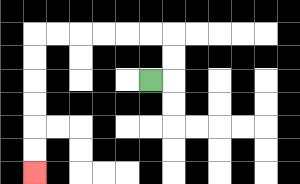{'start': '[6, 3]', 'end': '[1, 7]', 'path_directions': 'R,U,U,L,L,L,L,L,L,D,D,D,D,D,D', 'path_coordinates': '[[6, 3], [7, 3], [7, 2], [7, 1], [6, 1], [5, 1], [4, 1], [3, 1], [2, 1], [1, 1], [1, 2], [1, 3], [1, 4], [1, 5], [1, 6], [1, 7]]'}